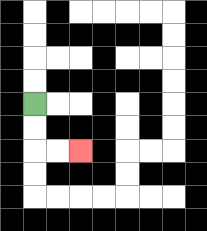{'start': '[1, 4]', 'end': '[3, 6]', 'path_directions': 'D,D,R,R', 'path_coordinates': '[[1, 4], [1, 5], [1, 6], [2, 6], [3, 6]]'}